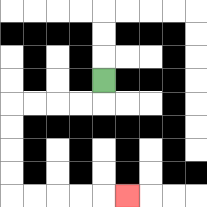{'start': '[4, 3]', 'end': '[5, 8]', 'path_directions': 'D,L,L,L,L,D,D,D,D,R,R,R,R,R', 'path_coordinates': '[[4, 3], [4, 4], [3, 4], [2, 4], [1, 4], [0, 4], [0, 5], [0, 6], [0, 7], [0, 8], [1, 8], [2, 8], [3, 8], [4, 8], [5, 8]]'}